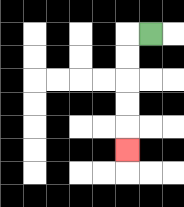{'start': '[6, 1]', 'end': '[5, 6]', 'path_directions': 'L,D,D,D,D,D', 'path_coordinates': '[[6, 1], [5, 1], [5, 2], [5, 3], [5, 4], [5, 5], [5, 6]]'}